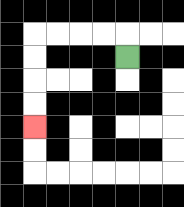{'start': '[5, 2]', 'end': '[1, 5]', 'path_directions': 'U,L,L,L,L,D,D,D,D', 'path_coordinates': '[[5, 2], [5, 1], [4, 1], [3, 1], [2, 1], [1, 1], [1, 2], [1, 3], [1, 4], [1, 5]]'}